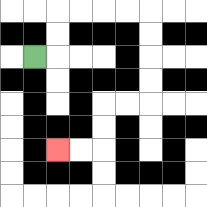{'start': '[1, 2]', 'end': '[2, 6]', 'path_directions': 'R,U,U,R,R,R,R,D,D,D,D,L,L,D,D,L,L', 'path_coordinates': '[[1, 2], [2, 2], [2, 1], [2, 0], [3, 0], [4, 0], [5, 0], [6, 0], [6, 1], [6, 2], [6, 3], [6, 4], [5, 4], [4, 4], [4, 5], [4, 6], [3, 6], [2, 6]]'}